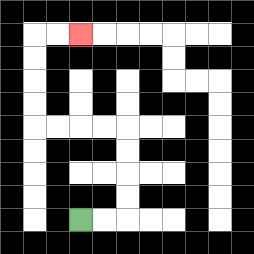{'start': '[3, 9]', 'end': '[3, 1]', 'path_directions': 'R,R,U,U,U,U,L,L,L,L,U,U,U,U,R,R', 'path_coordinates': '[[3, 9], [4, 9], [5, 9], [5, 8], [5, 7], [5, 6], [5, 5], [4, 5], [3, 5], [2, 5], [1, 5], [1, 4], [1, 3], [1, 2], [1, 1], [2, 1], [3, 1]]'}